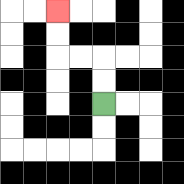{'start': '[4, 4]', 'end': '[2, 0]', 'path_directions': 'U,U,L,L,U,U', 'path_coordinates': '[[4, 4], [4, 3], [4, 2], [3, 2], [2, 2], [2, 1], [2, 0]]'}